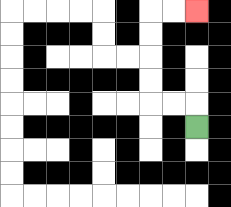{'start': '[8, 5]', 'end': '[8, 0]', 'path_directions': 'U,L,L,U,U,U,U,R,R', 'path_coordinates': '[[8, 5], [8, 4], [7, 4], [6, 4], [6, 3], [6, 2], [6, 1], [6, 0], [7, 0], [8, 0]]'}